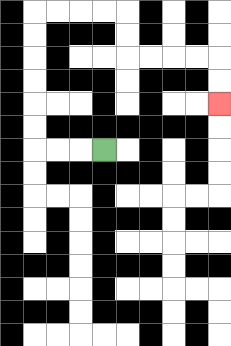{'start': '[4, 6]', 'end': '[9, 4]', 'path_directions': 'L,L,L,U,U,U,U,U,U,R,R,R,R,D,D,R,R,R,R,D,D', 'path_coordinates': '[[4, 6], [3, 6], [2, 6], [1, 6], [1, 5], [1, 4], [1, 3], [1, 2], [1, 1], [1, 0], [2, 0], [3, 0], [4, 0], [5, 0], [5, 1], [5, 2], [6, 2], [7, 2], [8, 2], [9, 2], [9, 3], [9, 4]]'}